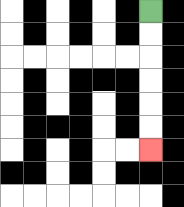{'start': '[6, 0]', 'end': '[6, 6]', 'path_directions': 'D,D,D,D,D,D', 'path_coordinates': '[[6, 0], [6, 1], [6, 2], [6, 3], [6, 4], [6, 5], [6, 6]]'}